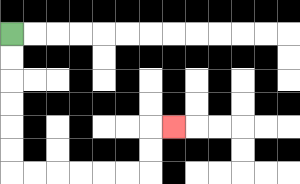{'start': '[0, 1]', 'end': '[7, 5]', 'path_directions': 'D,D,D,D,D,D,R,R,R,R,R,R,U,U,R', 'path_coordinates': '[[0, 1], [0, 2], [0, 3], [0, 4], [0, 5], [0, 6], [0, 7], [1, 7], [2, 7], [3, 7], [4, 7], [5, 7], [6, 7], [6, 6], [6, 5], [7, 5]]'}